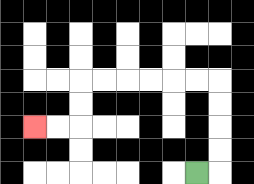{'start': '[8, 7]', 'end': '[1, 5]', 'path_directions': 'R,U,U,U,U,L,L,L,L,L,L,D,D,L,L', 'path_coordinates': '[[8, 7], [9, 7], [9, 6], [9, 5], [9, 4], [9, 3], [8, 3], [7, 3], [6, 3], [5, 3], [4, 3], [3, 3], [3, 4], [3, 5], [2, 5], [1, 5]]'}